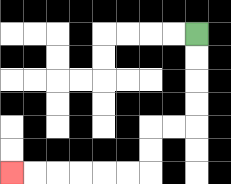{'start': '[8, 1]', 'end': '[0, 7]', 'path_directions': 'D,D,D,D,L,L,D,D,L,L,L,L,L,L', 'path_coordinates': '[[8, 1], [8, 2], [8, 3], [8, 4], [8, 5], [7, 5], [6, 5], [6, 6], [6, 7], [5, 7], [4, 7], [3, 7], [2, 7], [1, 7], [0, 7]]'}